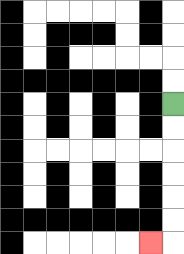{'start': '[7, 4]', 'end': '[6, 10]', 'path_directions': 'D,D,D,D,D,D,L', 'path_coordinates': '[[7, 4], [7, 5], [7, 6], [7, 7], [7, 8], [7, 9], [7, 10], [6, 10]]'}